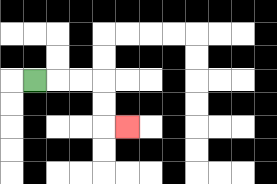{'start': '[1, 3]', 'end': '[5, 5]', 'path_directions': 'R,R,R,D,D,R', 'path_coordinates': '[[1, 3], [2, 3], [3, 3], [4, 3], [4, 4], [4, 5], [5, 5]]'}